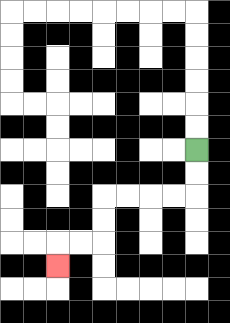{'start': '[8, 6]', 'end': '[2, 11]', 'path_directions': 'D,D,L,L,L,L,D,D,L,L,D', 'path_coordinates': '[[8, 6], [8, 7], [8, 8], [7, 8], [6, 8], [5, 8], [4, 8], [4, 9], [4, 10], [3, 10], [2, 10], [2, 11]]'}